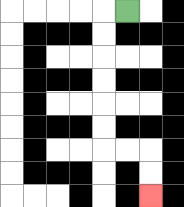{'start': '[5, 0]', 'end': '[6, 8]', 'path_directions': 'L,D,D,D,D,D,D,R,R,D,D', 'path_coordinates': '[[5, 0], [4, 0], [4, 1], [4, 2], [4, 3], [4, 4], [4, 5], [4, 6], [5, 6], [6, 6], [6, 7], [6, 8]]'}